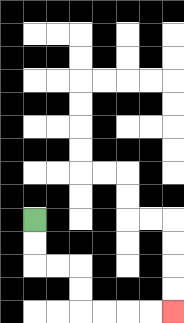{'start': '[1, 9]', 'end': '[7, 13]', 'path_directions': 'D,D,R,R,D,D,R,R,R,R', 'path_coordinates': '[[1, 9], [1, 10], [1, 11], [2, 11], [3, 11], [3, 12], [3, 13], [4, 13], [5, 13], [6, 13], [7, 13]]'}